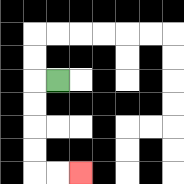{'start': '[2, 3]', 'end': '[3, 7]', 'path_directions': 'L,D,D,D,D,R,R', 'path_coordinates': '[[2, 3], [1, 3], [1, 4], [1, 5], [1, 6], [1, 7], [2, 7], [3, 7]]'}